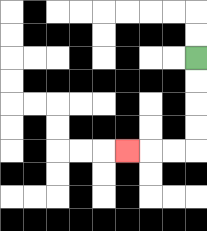{'start': '[8, 2]', 'end': '[5, 6]', 'path_directions': 'D,D,D,D,L,L,L', 'path_coordinates': '[[8, 2], [8, 3], [8, 4], [8, 5], [8, 6], [7, 6], [6, 6], [5, 6]]'}